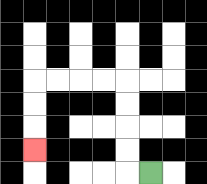{'start': '[6, 7]', 'end': '[1, 6]', 'path_directions': 'L,U,U,U,U,L,L,L,L,D,D,D', 'path_coordinates': '[[6, 7], [5, 7], [5, 6], [5, 5], [5, 4], [5, 3], [4, 3], [3, 3], [2, 3], [1, 3], [1, 4], [1, 5], [1, 6]]'}